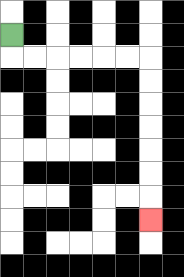{'start': '[0, 1]', 'end': '[6, 9]', 'path_directions': 'D,R,R,R,R,R,R,D,D,D,D,D,D,D', 'path_coordinates': '[[0, 1], [0, 2], [1, 2], [2, 2], [3, 2], [4, 2], [5, 2], [6, 2], [6, 3], [6, 4], [6, 5], [6, 6], [6, 7], [6, 8], [6, 9]]'}